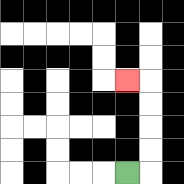{'start': '[5, 7]', 'end': '[5, 3]', 'path_directions': 'R,U,U,U,U,L', 'path_coordinates': '[[5, 7], [6, 7], [6, 6], [6, 5], [6, 4], [6, 3], [5, 3]]'}